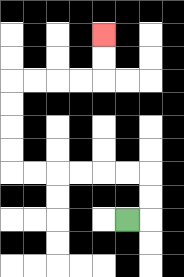{'start': '[5, 9]', 'end': '[4, 1]', 'path_directions': 'R,U,U,L,L,L,L,L,L,U,U,U,U,R,R,R,R,U,U', 'path_coordinates': '[[5, 9], [6, 9], [6, 8], [6, 7], [5, 7], [4, 7], [3, 7], [2, 7], [1, 7], [0, 7], [0, 6], [0, 5], [0, 4], [0, 3], [1, 3], [2, 3], [3, 3], [4, 3], [4, 2], [4, 1]]'}